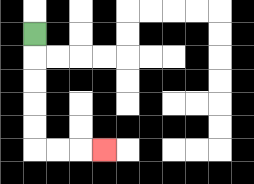{'start': '[1, 1]', 'end': '[4, 6]', 'path_directions': 'D,D,D,D,D,R,R,R', 'path_coordinates': '[[1, 1], [1, 2], [1, 3], [1, 4], [1, 5], [1, 6], [2, 6], [3, 6], [4, 6]]'}